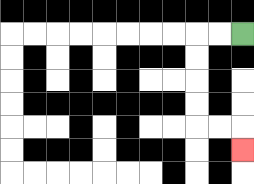{'start': '[10, 1]', 'end': '[10, 6]', 'path_directions': 'L,L,D,D,D,D,R,R,D', 'path_coordinates': '[[10, 1], [9, 1], [8, 1], [8, 2], [8, 3], [8, 4], [8, 5], [9, 5], [10, 5], [10, 6]]'}